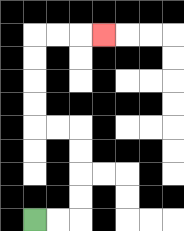{'start': '[1, 9]', 'end': '[4, 1]', 'path_directions': 'R,R,U,U,U,U,L,L,U,U,U,U,R,R,R', 'path_coordinates': '[[1, 9], [2, 9], [3, 9], [3, 8], [3, 7], [3, 6], [3, 5], [2, 5], [1, 5], [1, 4], [1, 3], [1, 2], [1, 1], [2, 1], [3, 1], [4, 1]]'}